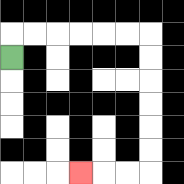{'start': '[0, 2]', 'end': '[3, 7]', 'path_directions': 'U,R,R,R,R,R,R,D,D,D,D,D,D,L,L,L', 'path_coordinates': '[[0, 2], [0, 1], [1, 1], [2, 1], [3, 1], [4, 1], [5, 1], [6, 1], [6, 2], [6, 3], [6, 4], [6, 5], [6, 6], [6, 7], [5, 7], [4, 7], [3, 7]]'}